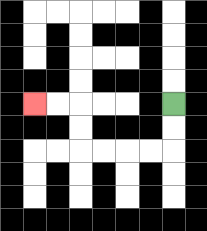{'start': '[7, 4]', 'end': '[1, 4]', 'path_directions': 'D,D,L,L,L,L,U,U,L,L', 'path_coordinates': '[[7, 4], [7, 5], [7, 6], [6, 6], [5, 6], [4, 6], [3, 6], [3, 5], [3, 4], [2, 4], [1, 4]]'}